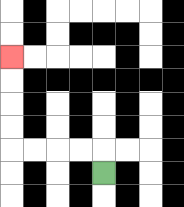{'start': '[4, 7]', 'end': '[0, 2]', 'path_directions': 'U,L,L,L,L,U,U,U,U', 'path_coordinates': '[[4, 7], [4, 6], [3, 6], [2, 6], [1, 6], [0, 6], [0, 5], [0, 4], [0, 3], [0, 2]]'}